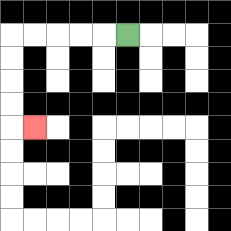{'start': '[5, 1]', 'end': '[1, 5]', 'path_directions': 'L,L,L,L,L,D,D,D,D,R', 'path_coordinates': '[[5, 1], [4, 1], [3, 1], [2, 1], [1, 1], [0, 1], [0, 2], [0, 3], [0, 4], [0, 5], [1, 5]]'}